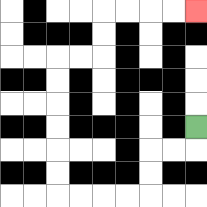{'start': '[8, 5]', 'end': '[8, 0]', 'path_directions': 'D,L,L,D,D,L,L,L,L,U,U,U,U,U,U,R,R,U,U,R,R,R,R', 'path_coordinates': '[[8, 5], [8, 6], [7, 6], [6, 6], [6, 7], [6, 8], [5, 8], [4, 8], [3, 8], [2, 8], [2, 7], [2, 6], [2, 5], [2, 4], [2, 3], [2, 2], [3, 2], [4, 2], [4, 1], [4, 0], [5, 0], [6, 0], [7, 0], [8, 0]]'}